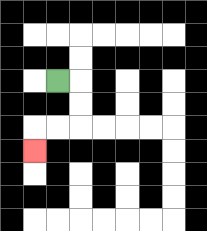{'start': '[2, 3]', 'end': '[1, 6]', 'path_directions': 'R,D,D,L,L,D', 'path_coordinates': '[[2, 3], [3, 3], [3, 4], [3, 5], [2, 5], [1, 5], [1, 6]]'}